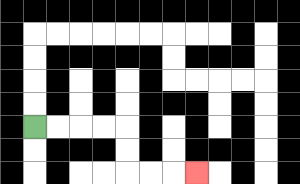{'start': '[1, 5]', 'end': '[8, 7]', 'path_directions': 'R,R,R,R,D,D,R,R,R', 'path_coordinates': '[[1, 5], [2, 5], [3, 5], [4, 5], [5, 5], [5, 6], [5, 7], [6, 7], [7, 7], [8, 7]]'}